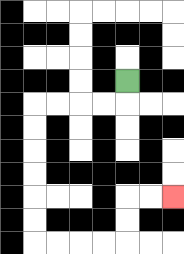{'start': '[5, 3]', 'end': '[7, 8]', 'path_directions': 'D,L,L,L,L,D,D,D,D,D,D,R,R,R,R,U,U,R,R', 'path_coordinates': '[[5, 3], [5, 4], [4, 4], [3, 4], [2, 4], [1, 4], [1, 5], [1, 6], [1, 7], [1, 8], [1, 9], [1, 10], [2, 10], [3, 10], [4, 10], [5, 10], [5, 9], [5, 8], [6, 8], [7, 8]]'}